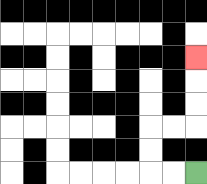{'start': '[8, 7]', 'end': '[8, 2]', 'path_directions': 'L,L,U,U,R,R,U,U,U', 'path_coordinates': '[[8, 7], [7, 7], [6, 7], [6, 6], [6, 5], [7, 5], [8, 5], [8, 4], [8, 3], [8, 2]]'}